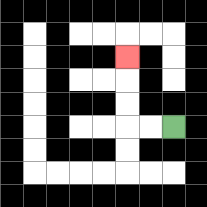{'start': '[7, 5]', 'end': '[5, 2]', 'path_directions': 'L,L,U,U,U', 'path_coordinates': '[[7, 5], [6, 5], [5, 5], [5, 4], [5, 3], [5, 2]]'}